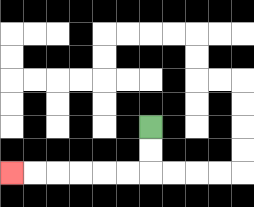{'start': '[6, 5]', 'end': '[0, 7]', 'path_directions': 'D,D,L,L,L,L,L,L', 'path_coordinates': '[[6, 5], [6, 6], [6, 7], [5, 7], [4, 7], [3, 7], [2, 7], [1, 7], [0, 7]]'}